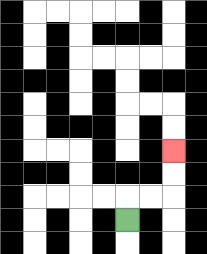{'start': '[5, 9]', 'end': '[7, 6]', 'path_directions': 'U,R,R,U,U', 'path_coordinates': '[[5, 9], [5, 8], [6, 8], [7, 8], [7, 7], [7, 6]]'}